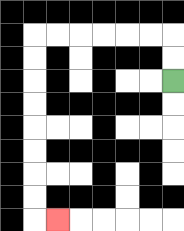{'start': '[7, 3]', 'end': '[2, 9]', 'path_directions': 'U,U,L,L,L,L,L,L,D,D,D,D,D,D,D,D,R', 'path_coordinates': '[[7, 3], [7, 2], [7, 1], [6, 1], [5, 1], [4, 1], [3, 1], [2, 1], [1, 1], [1, 2], [1, 3], [1, 4], [1, 5], [1, 6], [1, 7], [1, 8], [1, 9], [2, 9]]'}